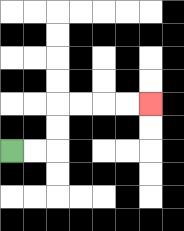{'start': '[0, 6]', 'end': '[6, 4]', 'path_directions': 'R,R,U,U,R,R,R,R', 'path_coordinates': '[[0, 6], [1, 6], [2, 6], [2, 5], [2, 4], [3, 4], [4, 4], [5, 4], [6, 4]]'}